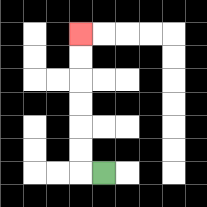{'start': '[4, 7]', 'end': '[3, 1]', 'path_directions': 'L,U,U,U,U,U,U', 'path_coordinates': '[[4, 7], [3, 7], [3, 6], [3, 5], [3, 4], [3, 3], [3, 2], [3, 1]]'}